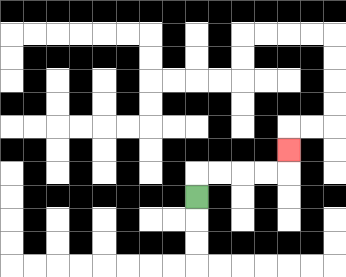{'start': '[8, 8]', 'end': '[12, 6]', 'path_directions': 'U,R,R,R,R,U', 'path_coordinates': '[[8, 8], [8, 7], [9, 7], [10, 7], [11, 7], [12, 7], [12, 6]]'}